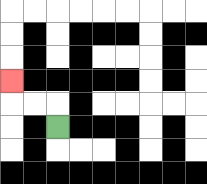{'start': '[2, 5]', 'end': '[0, 3]', 'path_directions': 'U,L,L,U', 'path_coordinates': '[[2, 5], [2, 4], [1, 4], [0, 4], [0, 3]]'}